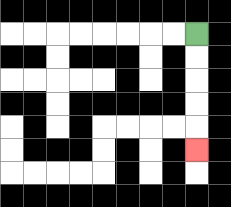{'start': '[8, 1]', 'end': '[8, 6]', 'path_directions': 'D,D,D,D,D', 'path_coordinates': '[[8, 1], [8, 2], [8, 3], [8, 4], [8, 5], [8, 6]]'}